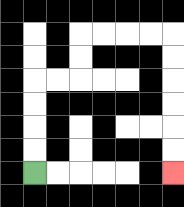{'start': '[1, 7]', 'end': '[7, 7]', 'path_directions': 'U,U,U,U,R,R,U,U,R,R,R,R,D,D,D,D,D,D', 'path_coordinates': '[[1, 7], [1, 6], [1, 5], [1, 4], [1, 3], [2, 3], [3, 3], [3, 2], [3, 1], [4, 1], [5, 1], [6, 1], [7, 1], [7, 2], [7, 3], [7, 4], [7, 5], [7, 6], [7, 7]]'}